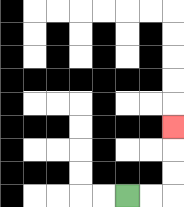{'start': '[5, 8]', 'end': '[7, 5]', 'path_directions': 'R,R,U,U,U', 'path_coordinates': '[[5, 8], [6, 8], [7, 8], [7, 7], [7, 6], [7, 5]]'}